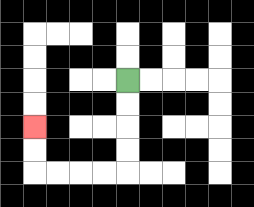{'start': '[5, 3]', 'end': '[1, 5]', 'path_directions': 'D,D,D,D,L,L,L,L,U,U', 'path_coordinates': '[[5, 3], [5, 4], [5, 5], [5, 6], [5, 7], [4, 7], [3, 7], [2, 7], [1, 7], [1, 6], [1, 5]]'}